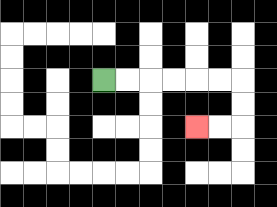{'start': '[4, 3]', 'end': '[8, 5]', 'path_directions': 'R,R,R,R,R,R,D,D,L,L', 'path_coordinates': '[[4, 3], [5, 3], [6, 3], [7, 3], [8, 3], [9, 3], [10, 3], [10, 4], [10, 5], [9, 5], [8, 5]]'}